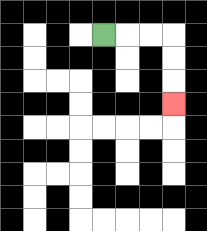{'start': '[4, 1]', 'end': '[7, 4]', 'path_directions': 'R,R,R,D,D,D', 'path_coordinates': '[[4, 1], [5, 1], [6, 1], [7, 1], [7, 2], [7, 3], [7, 4]]'}